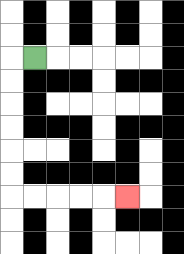{'start': '[1, 2]', 'end': '[5, 8]', 'path_directions': 'L,D,D,D,D,D,D,R,R,R,R,R', 'path_coordinates': '[[1, 2], [0, 2], [0, 3], [0, 4], [0, 5], [0, 6], [0, 7], [0, 8], [1, 8], [2, 8], [3, 8], [4, 8], [5, 8]]'}